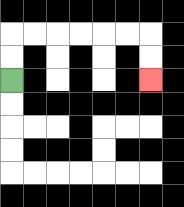{'start': '[0, 3]', 'end': '[6, 3]', 'path_directions': 'U,U,R,R,R,R,R,R,D,D', 'path_coordinates': '[[0, 3], [0, 2], [0, 1], [1, 1], [2, 1], [3, 1], [4, 1], [5, 1], [6, 1], [6, 2], [6, 3]]'}